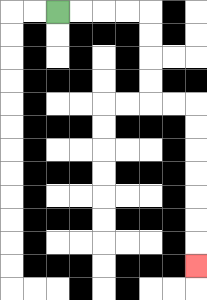{'start': '[2, 0]', 'end': '[8, 11]', 'path_directions': 'R,R,R,R,D,D,D,D,R,R,D,D,D,D,D,D,D', 'path_coordinates': '[[2, 0], [3, 0], [4, 0], [5, 0], [6, 0], [6, 1], [6, 2], [6, 3], [6, 4], [7, 4], [8, 4], [8, 5], [8, 6], [8, 7], [8, 8], [8, 9], [8, 10], [8, 11]]'}